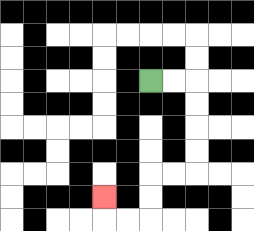{'start': '[6, 3]', 'end': '[4, 8]', 'path_directions': 'R,R,D,D,D,D,L,L,D,D,L,L,U', 'path_coordinates': '[[6, 3], [7, 3], [8, 3], [8, 4], [8, 5], [8, 6], [8, 7], [7, 7], [6, 7], [6, 8], [6, 9], [5, 9], [4, 9], [4, 8]]'}